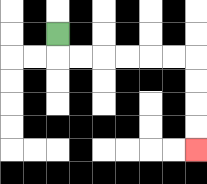{'start': '[2, 1]', 'end': '[8, 6]', 'path_directions': 'D,R,R,R,R,R,R,D,D,D,D', 'path_coordinates': '[[2, 1], [2, 2], [3, 2], [4, 2], [5, 2], [6, 2], [7, 2], [8, 2], [8, 3], [8, 4], [8, 5], [8, 6]]'}